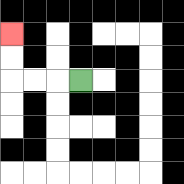{'start': '[3, 3]', 'end': '[0, 1]', 'path_directions': 'L,L,L,U,U', 'path_coordinates': '[[3, 3], [2, 3], [1, 3], [0, 3], [0, 2], [0, 1]]'}